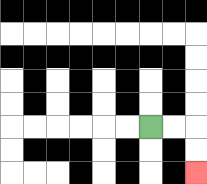{'start': '[6, 5]', 'end': '[8, 7]', 'path_directions': 'R,R,D,D', 'path_coordinates': '[[6, 5], [7, 5], [8, 5], [8, 6], [8, 7]]'}